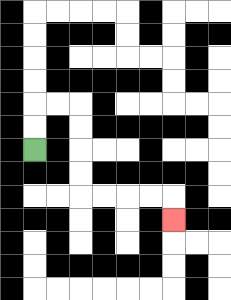{'start': '[1, 6]', 'end': '[7, 9]', 'path_directions': 'U,U,R,R,D,D,D,D,R,R,R,R,D', 'path_coordinates': '[[1, 6], [1, 5], [1, 4], [2, 4], [3, 4], [3, 5], [3, 6], [3, 7], [3, 8], [4, 8], [5, 8], [6, 8], [7, 8], [7, 9]]'}